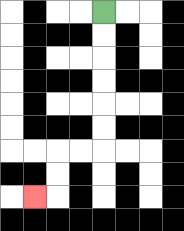{'start': '[4, 0]', 'end': '[1, 8]', 'path_directions': 'D,D,D,D,D,D,L,L,D,D,L', 'path_coordinates': '[[4, 0], [4, 1], [4, 2], [4, 3], [4, 4], [4, 5], [4, 6], [3, 6], [2, 6], [2, 7], [2, 8], [1, 8]]'}